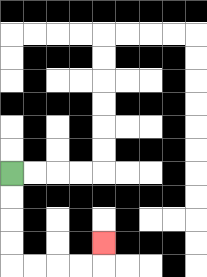{'start': '[0, 7]', 'end': '[4, 10]', 'path_directions': 'D,D,D,D,R,R,R,R,U', 'path_coordinates': '[[0, 7], [0, 8], [0, 9], [0, 10], [0, 11], [1, 11], [2, 11], [3, 11], [4, 11], [4, 10]]'}